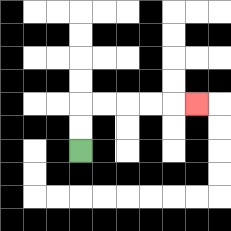{'start': '[3, 6]', 'end': '[8, 4]', 'path_directions': 'U,U,R,R,R,R,R', 'path_coordinates': '[[3, 6], [3, 5], [3, 4], [4, 4], [5, 4], [6, 4], [7, 4], [8, 4]]'}